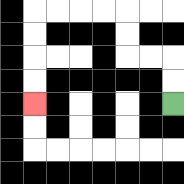{'start': '[7, 4]', 'end': '[1, 4]', 'path_directions': 'U,U,L,L,U,U,L,L,L,L,D,D,D,D', 'path_coordinates': '[[7, 4], [7, 3], [7, 2], [6, 2], [5, 2], [5, 1], [5, 0], [4, 0], [3, 0], [2, 0], [1, 0], [1, 1], [1, 2], [1, 3], [1, 4]]'}